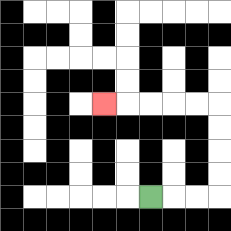{'start': '[6, 8]', 'end': '[4, 4]', 'path_directions': 'R,R,R,U,U,U,U,L,L,L,L,L', 'path_coordinates': '[[6, 8], [7, 8], [8, 8], [9, 8], [9, 7], [9, 6], [9, 5], [9, 4], [8, 4], [7, 4], [6, 4], [5, 4], [4, 4]]'}